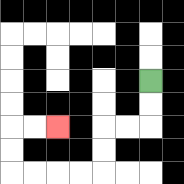{'start': '[6, 3]', 'end': '[2, 5]', 'path_directions': 'D,D,L,L,D,D,L,L,L,L,U,U,R,R', 'path_coordinates': '[[6, 3], [6, 4], [6, 5], [5, 5], [4, 5], [4, 6], [4, 7], [3, 7], [2, 7], [1, 7], [0, 7], [0, 6], [0, 5], [1, 5], [2, 5]]'}